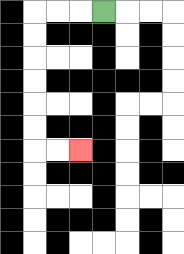{'start': '[4, 0]', 'end': '[3, 6]', 'path_directions': 'L,L,L,D,D,D,D,D,D,R,R', 'path_coordinates': '[[4, 0], [3, 0], [2, 0], [1, 0], [1, 1], [1, 2], [1, 3], [1, 4], [1, 5], [1, 6], [2, 6], [3, 6]]'}